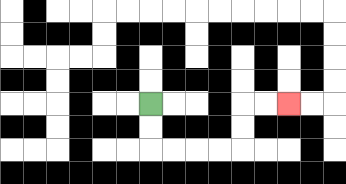{'start': '[6, 4]', 'end': '[12, 4]', 'path_directions': 'D,D,R,R,R,R,U,U,R,R', 'path_coordinates': '[[6, 4], [6, 5], [6, 6], [7, 6], [8, 6], [9, 6], [10, 6], [10, 5], [10, 4], [11, 4], [12, 4]]'}